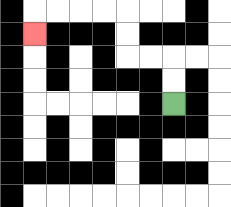{'start': '[7, 4]', 'end': '[1, 1]', 'path_directions': 'U,U,L,L,U,U,L,L,L,L,D', 'path_coordinates': '[[7, 4], [7, 3], [7, 2], [6, 2], [5, 2], [5, 1], [5, 0], [4, 0], [3, 0], [2, 0], [1, 0], [1, 1]]'}